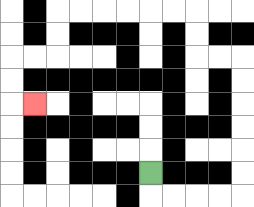{'start': '[6, 7]', 'end': '[1, 4]', 'path_directions': 'D,R,R,R,R,U,U,U,U,U,U,L,L,U,U,L,L,L,L,L,L,D,D,L,L,D,D,R', 'path_coordinates': '[[6, 7], [6, 8], [7, 8], [8, 8], [9, 8], [10, 8], [10, 7], [10, 6], [10, 5], [10, 4], [10, 3], [10, 2], [9, 2], [8, 2], [8, 1], [8, 0], [7, 0], [6, 0], [5, 0], [4, 0], [3, 0], [2, 0], [2, 1], [2, 2], [1, 2], [0, 2], [0, 3], [0, 4], [1, 4]]'}